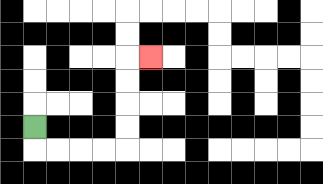{'start': '[1, 5]', 'end': '[6, 2]', 'path_directions': 'D,R,R,R,R,U,U,U,U,R', 'path_coordinates': '[[1, 5], [1, 6], [2, 6], [3, 6], [4, 6], [5, 6], [5, 5], [5, 4], [5, 3], [5, 2], [6, 2]]'}